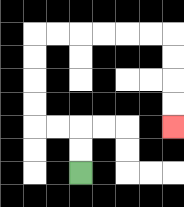{'start': '[3, 7]', 'end': '[7, 5]', 'path_directions': 'U,U,L,L,U,U,U,U,R,R,R,R,R,R,D,D,D,D', 'path_coordinates': '[[3, 7], [3, 6], [3, 5], [2, 5], [1, 5], [1, 4], [1, 3], [1, 2], [1, 1], [2, 1], [3, 1], [4, 1], [5, 1], [6, 1], [7, 1], [7, 2], [7, 3], [7, 4], [7, 5]]'}